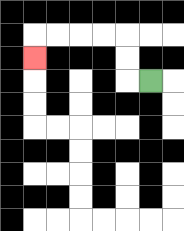{'start': '[6, 3]', 'end': '[1, 2]', 'path_directions': 'L,U,U,L,L,L,L,D', 'path_coordinates': '[[6, 3], [5, 3], [5, 2], [5, 1], [4, 1], [3, 1], [2, 1], [1, 1], [1, 2]]'}